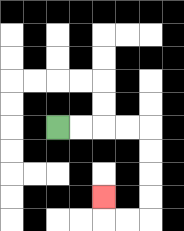{'start': '[2, 5]', 'end': '[4, 8]', 'path_directions': 'R,R,R,R,D,D,D,D,L,L,U', 'path_coordinates': '[[2, 5], [3, 5], [4, 5], [5, 5], [6, 5], [6, 6], [6, 7], [6, 8], [6, 9], [5, 9], [4, 9], [4, 8]]'}